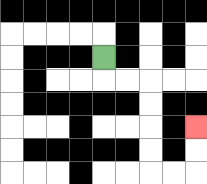{'start': '[4, 2]', 'end': '[8, 5]', 'path_directions': 'D,R,R,D,D,D,D,R,R,U,U', 'path_coordinates': '[[4, 2], [4, 3], [5, 3], [6, 3], [6, 4], [6, 5], [6, 6], [6, 7], [7, 7], [8, 7], [8, 6], [8, 5]]'}